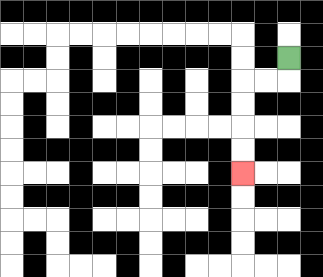{'start': '[12, 2]', 'end': '[10, 7]', 'path_directions': 'D,L,L,D,D,D,D', 'path_coordinates': '[[12, 2], [12, 3], [11, 3], [10, 3], [10, 4], [10, 5], [10, 6], [10, 7]]'}